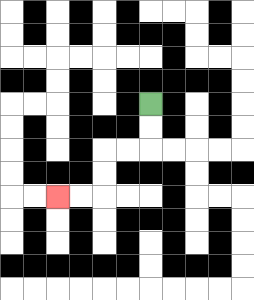{'start': '[6, 4]', 'end': '[2, 8]', 'path_directions': 'D,D,L,L,D,D,L,L', 'path_coordinates': '[[6, 4], [6, 5], [6, 6], [5, 6], [4, 6], [4, 7], [4, 8], [3, 8], [2, 8]]'}